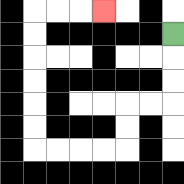{'start': '[7, 1]', 'end': '[4, 0]', 'path_directions': 'D,D,D,L,L,D,D,L,L,L,L,U,U,U,U,U,U,R,R,R', 'path_coordinates': '[[7, 1], [7, 2], [7, 3], [7, 4], [6, 4], [5, 4], [5, 5], [5, 6], [4, 6], [3, 6], [2, 6], [1, 6], [1, 5], [1, 4], [1, 3], [1, 2], [1, 1], [1, 0], [2, 0], [3, 0], [4, 0]]'}